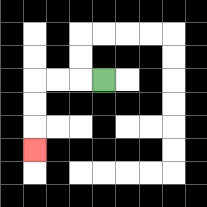{'start': '[4, 3]', 'end': '[1, 6]', 'path_directions': 'L,L,L,D,D,D', 'path_coordinates': '[[4, 3], [3, 3], [2, 3], [1, 3], [1, 4], [1, 5], [1, 6]]'}